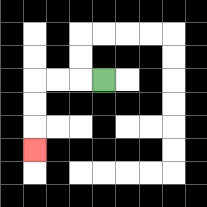{'start': '[4, 3]', 'end': '[1, 6]', 'path_directions': 'L,L,L,D,D,D', 'path_coordinates': '[[4, 3], [3, 3], [2, 3], [1, 3], [1, 4], [1, 5], [1, 6]]'}